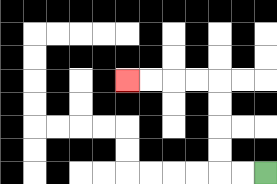{'start': '[11, 7]', 'end': '[5, 3]', 'path_directions': 'L,L,U,U,U,U,L,L,L,L', 'path_coordinates': '[[11, 7], [10, 7], [9, 7], [9, 6], [9, 5], [9, 4], [9, 3], [8, 3], [7, 3], [6, 3], [5, 3]]'}